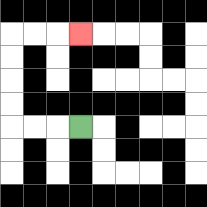{'start': '[3, 5]', 'end': '[3, 1]', 'path_directions': 'L,L,L,U,U,U,U,R,R,R', 'path_coordinates': '[[3, 5], [2, 5], [1, 5], [0, 5], [0, 4], [0, 3], [0, 2], [0, 1], [1, 1], [2, 1], [3, 1]]'}